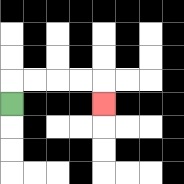{'start': '[0, 4]', 'end': '[4, 4]', 'path_directions': 'U,R,R,R,R,D', 'path_coordinates': '[[0, 4], [0, 3], [1, 3], [2, 3], [3, 3], [4, 3], [4, 4]]'}